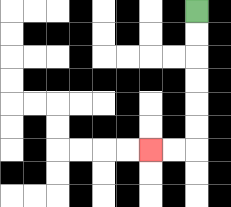{'start': '[8, 0]', 'end': '[6, 6]', 'path_directions': 'D,D,D,D,D,D,L,L', 'path_coordinates': '[[8, 0], [8, 1], [8, 2], [8, 3], [8, 4], [8, 5], [8, 6], [7, 6], [6, 6]]'}